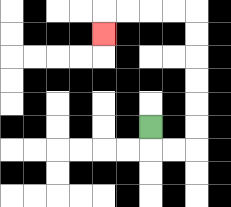{'start': '[6, 5]', 'end': '[4, 1]', 'path_directions': 'D,R,R,U,U,U,U,U,U,L,L,L,L,D', 'path_coordinates': '[[6, 5], [6, 6], [7, 6], [8, 6], [8, 5], [8, 4], [8, 3], [8, 2], [8, 1], [8, 0], [7, 0], [6, 0], [5, 0], [4, 0], [4, 1]]'}